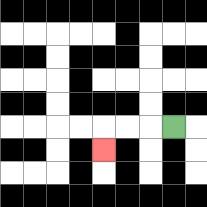{'start': '[7, 5]', 'end': '[4, 6]', 'path_directions': 'L,L,L,D', 'path_coordinates': '[[7, 5], [6, 5], [5, 5], [4, 5], [4, 6]]'}